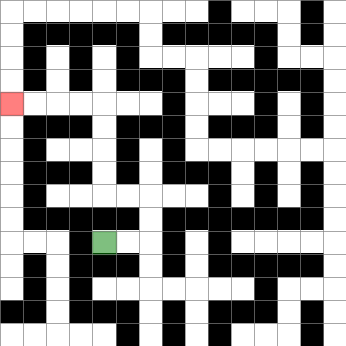{'start': '[4, 10]', 'end': '[0, 4]', 'path_directions': 'R,R,U,U,L,L,U,U,U,U,L,L,L,L', 'path_coordinates': '[[4, 10], [5, 10], [6, 10], [6, 9], [6, 8], [5, 8], [4, 8], [4, 7], [4, 6], [4, 5], [4, 4], [3, 4], [2, 4], [1, 4], [0, 4]]'}